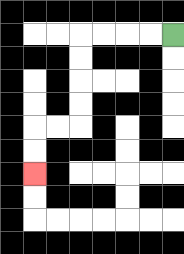{'start': '[7, 1]', 'end': '[1, 7]', 'path_directions': 'L,L,L,L,D,D,D,D,L,L,D,D', 'path_coordinates': '[[7, 1], [6, 1], [5, 1], [4, 1], [3, 1], [3, 2], [3, 3], [3, 4], [3, 5], [2, 5], [1, 5], [1, 6], [1, 7]]'}